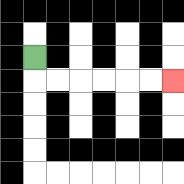{'start': '[1, 2]', 'end': '[7, 3]', 'path_directions': 'D,R,R,R,R,R,R', 'path_coordinates': '[[1, 2], [1, 3], [2, 3], [3, 3], [4, 3], [5, 3], [6, 3], [7, 3]]'}